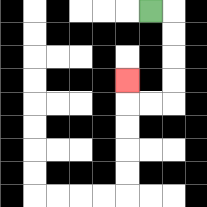{'start': '[6, 0]', 'end': '[5, 3]', 'path_directions': 'R,D,D,D,D,L,L,U', 'path_coordinates': '[[6, 0], [7, 0], [7, 1], [7, 2], [7, 3], [7, 4], [6, 4], [5, 4], [5, 3]]'}